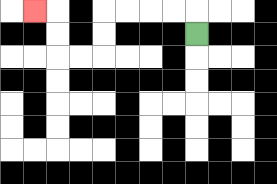{'start': '[8, 1]', 'end': '[1, 0]', 'path_directions': 'U,L,L,L,L,D,D,L,L,U,U,L', 'path_coordinates': '[[8, 1], [8, 0], [7, 0], [6, 0], [5, 0], [4, 0], [4, 1], [4, 2], [3, 2], [2, 2], [2, 1], [2, 0], [1, 0]]'}